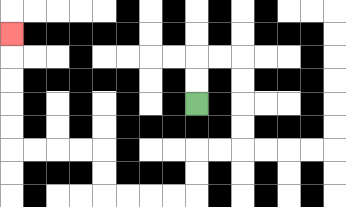{'start': '[8, 4]', 'end': '[0, 1]', 'path_directions': 'U,U,R,R,D,D,D,D,L,L,D,D,L,L,L,L,U,U,L,L,L,L,U,U,U,U,U', 'path_coordinates': '[[8, 4], [8, 3], [8, 2], [9, 2], [10, 2], [10, 3], [10, 4], [10, 5], [10, 6], [9, 6], [8, 6], [8, 7], [8, 8], [7, 8], [6, 8], [5, 8], [4, 8], [4, 7], [4, 6], [3, 6], [2, 6], [1, 6], [0, 6], [0, 5], [0, 4], [0, 3], [0, 2], [0, 1]]'}